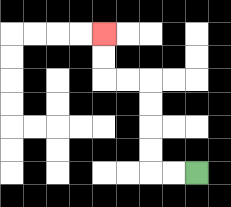{'start': '[8, 7]', 'end': '[4, 1]', 'path_directions': 'L,L,U,U,U,U,L,L,U,U', 'path_coordinates': '[[8, 7], [7, 7], [6, 7], [6, 6], [6, 5], [6, 4], [6, 3], [5, 3], [4, 3], [4, 2], [4, 1]]'}